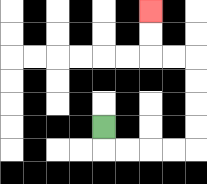{'start': '[4, 5]', 'end': '[6, 0]', 'path_directions': 'D,R,R,R,R,U,U,U,U,L,L,U,U', 'path_coordinates': '[[4, 5], [4, 6], [5, 6], [6, 6], [7, 6], [8, 6], [8, 5], [8, 4], [8, 3], [8, 2], [7, 2], [6, 2], [6, 1], [6, 0]]'}